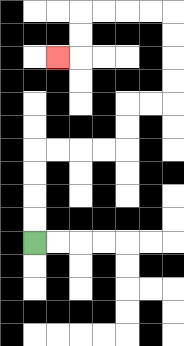{'start': '[1, 10]', 'end': '[2, 2]', 'path_directions': 'U,U,U,U,R,R,R,R,U,U,R,R,U,U,U,U,L,L,L,L,D,D,L', 'path_coordinates': '[[1, 10], [1, 9], [1, 8], [1, 7], [1, 6], [2, 6], [3, 6], [4, 6], [5, 6], [5, 5], [5, 4], [6, 4], [7, 4], [7, 3], [7, 2], [7, 1], [7, 0], [6, 0], [5, 0], [4, 0], [3, 0], [3, 1], [3, 2], [2, 2]]'}